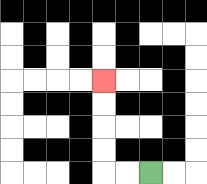{'start': '[6, 7]', 'end': '[4, 3]', 'path_directions': 'L,L,U,U,U,U', 'path_coordinates': '[[6, 7], [5, 7], [4, 7], [4, 6], [4, 5], [4, 4], [4, 3]]'}